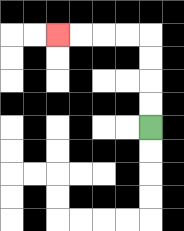{'start': '[6, 5]', 'end': '[2, 1]', 'path_directions': 'U,U,U,U,L,L,L,L', 'path_coordinates': '[[6, 5], [6, 4], [6, 3], [6, 2], [6, 1], [5, 1], [4, 1], [3, 1], [2, 1]]'}